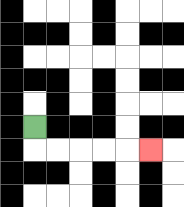{'start': '[1, 5]', 'end': '[6, 6]', 'path_directions': 'D,R,R,R,R,R', 'path_coordinates': '[[1, 5], [1, 6], [2, 6], [3, 6], [4, 6], [5, 6], [6, 6]]'}